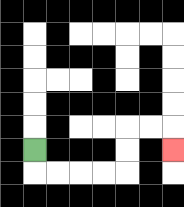{'start': '[1, 6]', 'end': '[7, 6]', 'path_directions': 'D,R,R,R,R,U,U,R,R,D', 'path_coordinates': '[[1, 6], [1, 7], [2, 7], [3, 7], [4, 7], [5, 7], [5, 6], [5, 5], [6, 5], [7, 5], [7, 6]]'}